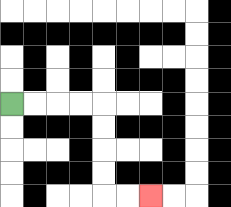{'start': '[0, 4]', 'end': '[6, 8]', 'path_directions': 'R,R,R,R,D,D,D,D,R,R', 'path_coordinates': '[[0, 4], [1, 4], [2, 4], [3, 4], [4, 4], [4, 5], [4, 6], [4, 7], [4, 8], [5, 8], [6, 8]]'}